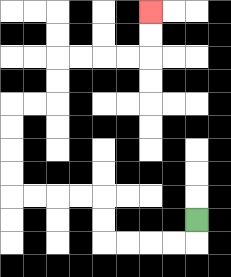{'start': '[8, 9]', 'end': '[6, 0]', 'path_directions': 'D,L,L,L,L,U,U,L,L,L,L,U,U,U,U,R,R,U,U,R,R,R,R,U,U', 'path_coordinates': '[[8, 9], [8, 10], [7, 10], [6, 10], [5, 10], [4, 10], [4, 9], [4, 8], [3, 8], [2, 8], [1, 8], [0, 8], [0, 7], [0, 6], [0, 5], [0, 4], [1, 4], [2, 4], [2, 3], [2, 2], [3, 2], [4, 2], [5, 2], [6, 2], [6, 1], [6, 0]]'}